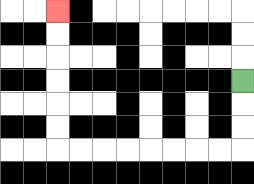{'start': '[10, 3]', 'end': '[2, 0]', 'path_directions': 'D,D,D,L,L,L,L,L,L,L,L,U,U,U,U,U,U', 'path_coordinates': '[[10, 3], [10, 4], [10, 5], [10, 6], [9, 6], [8, 6], [7, 6], [6, 6], [5, 6], [4, 6], [3, 6], [2, 6], [2, 5], [2, 4], [2, 3], [2, 2], [2, 1], [2, 0]]'}